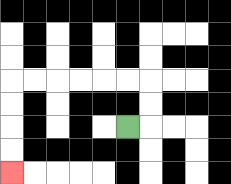{'start': '[5, 5]', 'end': '[0, 7]', 'path_directions': 'R,U,U,L,L,L,L,L,L,D,D,D,D', 'path_coordinates': '[[5, 5], [6, 5], [6, 4], [6, 3], [5, 3], [4, 3], [3, 3], [2, 3], [1, 3], [0, 3], [0, 4], [0, 5], [0, 6], [0, 7]]'}